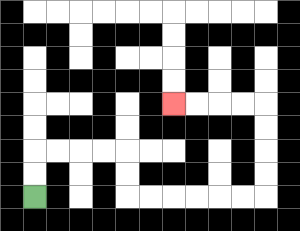{'start': '[1, 8]', 'end': '[7, 4]', 'path_directions': 'U,U,R,R,R,R,D,D,R,R,R,R,R,R,U,U,U,U,L,L,L,L', 'path_coordinates': '[[1, 8], [1, 7], [1, 6], [2, 6], [3, 6], [4, 6], [5, 6], [5, 7], [5, 8], [6, 8], [7, 8], [8, 8], [9, 8], [10, 8], [11, 8], [11, 7], [11, 6], [11, 5], [11, 4], [10, 4], [9, 4], [8, 4], [7, 4]]'}